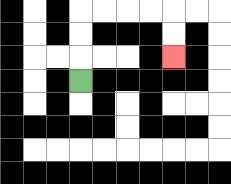{'start': '[3, 3]', 'end': '[7, 2]', 'path_directions': 'U,U,U,R,R,R,R,D,D', 'path_coordinates': '[[3, 3], [3, 2], [3, 1], [3, 0], [4, 0], [5, 0], [6, 0], [7, 0], [7, 1], [7, 2]]'}